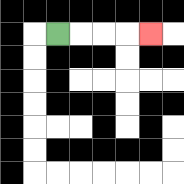{'start': '[2, 1]', 'end': '[6, 1]', 'path_directions': 'R,R,R,R', 'path_coordinates': '[[2, 1], [3, 1], [4, 1], [5, 1], [6, 1]]'}